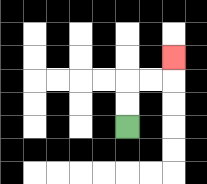{'start': '[5, 5]', 'end': '[7, 2]', 'path_directions': 'U,U,R,R,U', 'path_coordinates': '[[5, 5], [5, 4], [5, 3], [6, 3], [7, 3], [7, 2]]'}